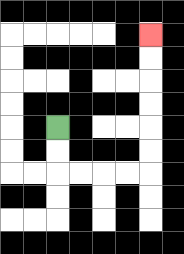{'start': '[2, 5]', 'end': '[6, 1]', 'path_directions': 'D,D,R,R,R,R,U,U,U,U,U,U', 'path_coordinates': '[[2, 5], [2, 6], [2, 7], [3, 7], [4, 7], [5, 7], [6, 7], [6, 6], [6, 5], [6, 4], [6, 3], [6, 2], [6, 1]]'}